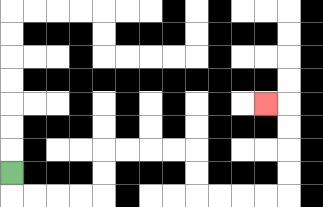{'start': '[0, 7]', 'end': '[11, 4]', 'path_directions': 'D,R,R,R,R,U,U,R,R,R,R,D,D,R,R,R,R,U,U,U,U,L', 'path_coordinates': '[[0, 7], [0, 8], [1, 8], [2, 8], [3, 8], [4, 8], [4, 7], [4, 6], [5, 6], [6, 6], [7, 6], [8, 6], [8, 7], [8, 8], [9, 8], [10, 8], [11, 8], [12, 8], [12, 7], [12, 6], [12, 5], [12, 4], [11, 4]]'}